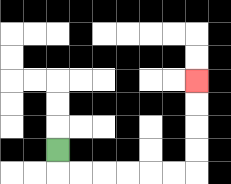{'start': '[2, 6]', 'end': '[8, 3]', 'path_directions': 'D,R,R,R,R,R,R,U,U,U,U', 'path_coordinates': '[[2, 6], [2, 7], [3, 7], [4, 7], [5, 7], [6, 7], [7, 7], [8, 7], [8, 6], [8, 5], [8, 4], [8, 3]]'}